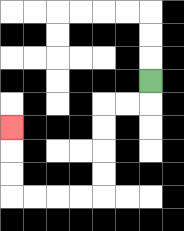{'start': '[6, 3]', 'end': '[0, 5]', 'path_directions': 'D,L,L,D,D,D,D,L,L,L,L,U,U,U', 'path_coordinates': '[[6, 3], [6, 4], [5, 4], [4, 4], [4, 5], [4, 6], [4, 7], [4, 8], [3, 8], [2, 8], [1, 8], [0, 8], [0, 7], [0, 6], [0, 5]]'}